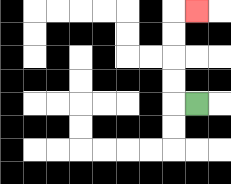{'start': '[8, 4]', 'end': '[8, 0]', 'path_directions': 'L,U,U,U,U,R', 'path_coordinates': '[[8, 4], [7, 4], [7, 3], [7, 2], [7, 1], [7, 0], [8, 0]]'}